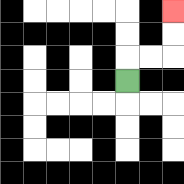{'start': '[5, 3]', 'end': '[7, 0]', 'path_directions': 'U,R,R,U,U', 'path_coordinates': '[[5, 3], [5, 2], [6, 2], [7, 2], [7, 1], [7, 0]]'}